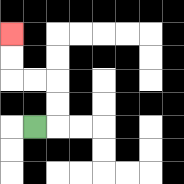{'start': '[1, 5]', 'end': '[0, 1]', 'path_directions': 'R,U,U,L,L,U,U', 'path_coordinates': '[[1, 5], [2, 5], [2, 4], [2, 3], [1, 3], [0, 3], [0, 2], [0, 1]]'}